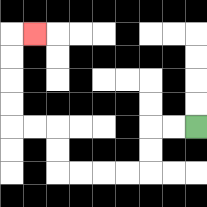{'start': '[8, 5]', 'end': '[1, 1]', 'path_directions': 'L,L,D,D,L,L,L,L,U,U,L,L,U,U,U,U,R', 'path_coordinates': '[[8, 5], [7, 5], [6, 5], [6, 6], [6, 7], [5, 7], [4, 7], [3, 7], [2, 7], [2, 6], [2, 5], [1, 5], [0, 5], [0, 4], [0, 3], [0, 2], [0, 1], [1, 1]]'}